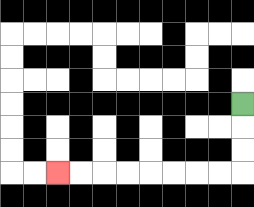{'start': '[10, 4]', 'end': '[2, 7]', 'path_directions': 'D,D,D,L,L,L,L,L,L,L,L', 'path_coordinates': '[[10, 4], [10, 5], [10, 6], [10, 7], [9, 7], [8, 7], [7, 7], [6, 7], [5, 7], [4, 7], [3, 7], [2, 7]]'}